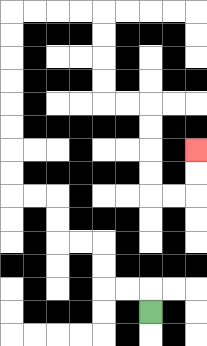{'start': '[6, 13]', 'end': '[8, 6]', 'path_directions': 'U,L,L,U,U,L,L,U,U,L,L,U,U,U,U,U,U,U,U,R,R,R,R,D,D,D,D,R,R,D,D,D,D,R,R,U,U', 'path_coordinates': '[[6, 13], [6, 12], [5, 12], [4, 12], [4, 11], [4, 10], [3, 10], [2, 10], [2, 9], [2, 8], [1, 8], [0, 8], [0, 7], [0, 6], [0, 5], [0, 4], [0, 3], [0, 2], [0, 1], [0, 0], [1, 0], [2, 0], [3, 0], [4, 0], [4, 1], [4, 2], [4, 3], [4, 4], [5, 4], [6, 4], [6, 5], [6, 6], [6, 7], [6, 8], [7, 8], [8, 8], [8, 7], [8, 6]]'}